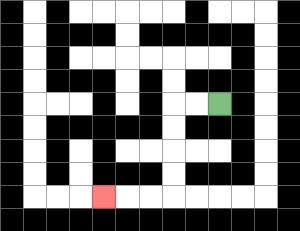{'start': '[9, 4]', 'end': '[4, 8]', 'path_directions': 'L,L,D,D,D,D,L,L,L', 'path_coordinates': '[[9, 4], [8, 4], [7, 4], [7, 5], [7, 6], [7, 7], [7, 8], [6, 8], [5, 8], [4, 8]]'}